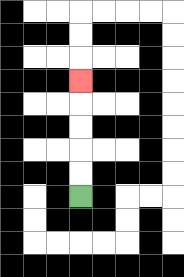{'start': '[3, 8]', 'end': '[3, 3]', 'path_directions': 'U,U,U,U,U', 'path_coordinates': '[[3, 8], [3, 7], [3, 6], [3, 5], [3, 4], [3, 3]]'}